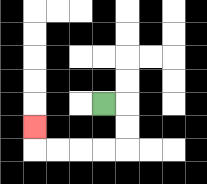{'start': '[4, 4]', 'end': '[1, 5]', 'path_directions': 'R,D,D,L,L,L,L,U', 'path_coordinates': '[[4, 4], [5, 4], [5, 5], [5, 6], [4, 6], [3, 6], [2, 6], [1, 6], [1, 5]]'}